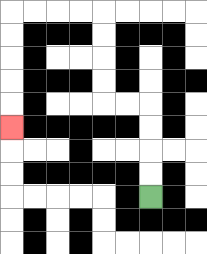{'start': '[6, 8]', 'end': '[0, 5]', 'path_directions': 'U,U,U,U,L,L,U,U,U,U,L,L,L,L,D,D,D,D,D', 'path_coordinates': '[[6, 8], [6, 7], [6, 6], [6, 5], [6, 4], [5, 4], [4, 4], [4, 3], [4, 2], [4, 1], [4, 0], [3, 0], [2, 0], [1, 0], [0, 0], [0, 1], [0, 2], [0, 3], [0, 4], [0, 5]]'}